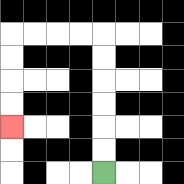{'start': '[4, 7]', 'end': '[0, 5]', 'path_directions': 'U,U,U,U,U,U,L,L,L,L,D,D,D,D', 'path_coordinates': '[[4, 7], [4, 6], [4, 5], [4, 4], [4, 3], [4, 2], [4, 1], [3, 1], [2, 1], [1, 1], [0, 1], [0, 2], [0, 3], [0, 4], [0, 5]]'}